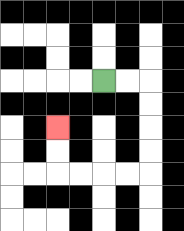{'start': '[4, 3]', 'end': '[2, 5]', 'path_directions': 'R,R,D,D,D,D,L,L,L,L,U,U', 'path_coordinates': '[[4, 3], [5, 3], [6, 3], [6, 4], [6, 5], [6, 6], [6, 7], [5, 7], [4, 7], [3, 7], [2, 7], [2, 6], [2, 5]]'}